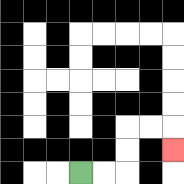{'start': '[3, 7]', 'end': '[7, 6]', 'path_directions': 'R,R,U,U,R,R,D', 'path_coordinates': '[[3, 7], [4, 7], [5, 7], [5, 6], [5, 5], [6, 5], [7, 5], [7, 6]]'}